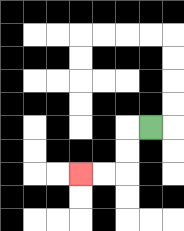{'start': '[6, 5]', 'end': '[3, 7]', 'path_directions': 'L,D,D,L,L', 'path_coordinates': '[[6, 5], [5, 5], [5, 6], [5, 7], [4, 7], [3, 7]]'}